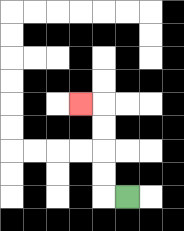{'start': '[5, 8]', 'end': '[3, 4]', 'path_directions': 'L,U,U,U,U,L', 'path_coordinates': '[[5, 8], [4, 8], [4, 7], [4, 6], [4, 5], [4, 4], [3, 4]]'}